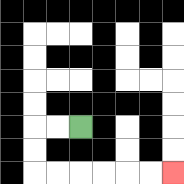{'start': '[3, 5]', 'end': '[7, 7]', 'path_directions': 'L,L,D,D,R,R,R,R,R,R', 'path_coordinates': '[[3, 5], [2, 5], [1, 5], [1, 6], [1, 7], [2, 7], [3, 7], [4, 7], [5, 7], [6, 7], [7, 7]]'}